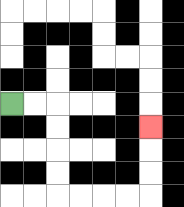{'start': '[0, 4]', 'end': '[6, 5]', 'path_directions': 'R,R,D,D,D,D,R,R,R,R,U,U,U', 'path_coordinates': '[[0, 4], [1, 4], [2, 4], [2, 5], [2, 6], [2, 7], [2, 8], [3, 8], [4, 8], [5, 8], [6, 8], [6, 7], [6, 6], [6, 5]]'}